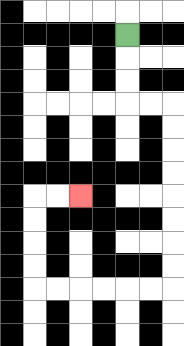{'start': '[5, 1]', 'end': '[3, 8]', 'path_directions': 'D,D,D,R,R,D,D,D,D,D,D,D,D,L,L,L,L,L,L,U,U,U,U,R,R', 'path_coordinates': '[[5, 1], [5, 2], [5, 3], [5, 4], [6, 4], [7, 4], [7, 5], [7, 6], [7, 7], [7, 8], [7, 9], [7, 10], [7, 11], [7, 12], [6, 12], [5, 12], [4, 12], [3, 12], [2, 12], [1, 12], [1, 11], [1, 10], [1, 9], [1, 8], [2, 8], [3, 8]]'}